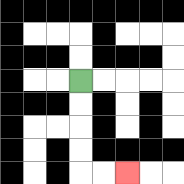{'start': '[3, 3]', 'end': '[5, 7]', 'path_directions': 'D,D,D,D,R,R', 'path_coordinates': '[[3, 3], [3, 4], [3, 5], [3, 6], [3, 7], [4, 7], [5, 7]]'}